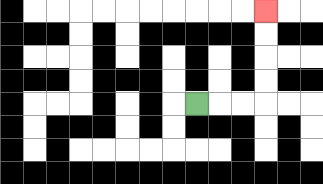{'start': '[8, 4]', 'end': '[11, 0]', 'path_directions': 'R,R,R,U,U,U,U', 'path_coordinates': '[[8, 4], [9, 4], [10, 4], [11, 4], [11, 3], [11, 2], [11, 1], [11, 0]]'}